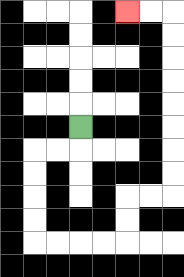{'start': '[3, 5]', 'end': '[5, 0]', 'path_directions': 'D,L,L,D,D,D,D,R,R,R,R,U,U,R,R,U,U,U,U,U,U,U,U,L,L', 'path_coordinates': '[[3, 5], [3, 6], [2, 6], [1, 6], [1, 7], [1, 8], [1, 9], [1, 10], [2, 10], [3, 10], [4, 10], [5, 10], [5, 9], [5, 8], [6, 8], [7, 8], [7, 7], [7, 6], [7, 5], [7, 4], [7, 3], [7, 2], [7, 1], [7, 0], [6, 0], [5, 0]]'}